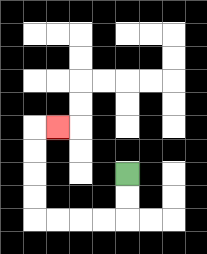{'start': '[5, 7]', 'end': '[2, 5]', 'path_directions': 'D,D,L,L,L,L,U,U,U,U,R', 'path_coordinates': '[[5, 7], [5, 8], [5, 9], [4, 9], [3, 9], [2, 9], [1, 9], [1, 8], [1, 7], [1, 6], [1, 5], [2, 5]]'}